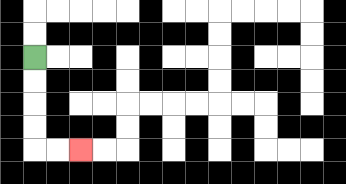{'start': '[1, 2]', 'end': '[3, 6]', 'path_directions': 'D,D,D,D,R,R', 'path_coordinates': '[[1, 2], [1, 3], [1, 4], [1, 5], [1, 6], [2, 6], [3, 6]]'}